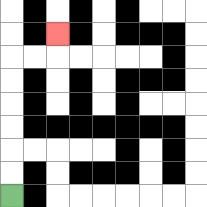{'start': '[0, 8]', 'end': '[2, 1]', 'path_directions': 'U,U,U,U,U,U,R,R,U', 'path_coordinates': '[[0, 8], [0, 7], [0, 6], [0, 5], [0, 4], [0, 3], [0, 2], [1, 2], [2, 2], [2, 1]]'}